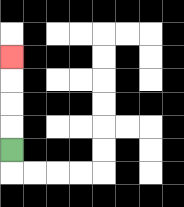{'start': '[0, 6]', 'end': '[0, 2]', 'path_directions': 'U,U,U,U', 'path_coordinates': '[[0, 6], [0, 5], [0, 4], [0, 3], [0, 2]]'}